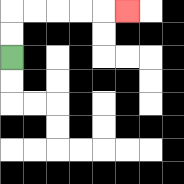{'start': '[0, 2]', 'end': '[5, 0]', 'path_directions': 'U,U,R,R,R,R,R', 'path_coordinates': '[[0, 2], [0, 1], [0, 0], [1, 0], [2, 0], [3, 0], [4, 0], [5, 0]]'}